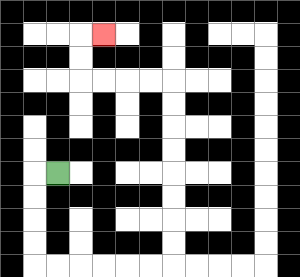{'start': '[2, 7]', 'end': '[4, 1]', 'path_directions': 'L,D,D,D,D,R,R,R,R,R,R,U,U,U,U,U,U,U,U,L,L,L,L,U,U,R', 'path_coordinates': '[[2, 7], [1, 7], [1, 8], [1, 9], [1, 10], [1, 11], [2, 11], [3, 11], [4, 11], [5, 11], [6, 11], [7, 11], [7, 10], [7, 9], [7, 8], [7, 7], [7, 6], [7, 5], [7, 4], [7, 3], [6, 3], [5, 3], [4, 3], [3, 3], [3, 2], [3, 1], [4, 1]]'}